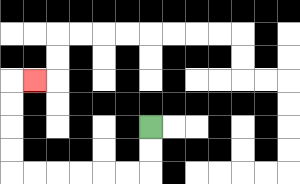{'start': '[6, 5]', 'end': '[1, 3]', 'path_directions': 'D,D,L,L,L,L,L,L,U,U,U,U,R', 'path_coordinates': '[[6, 5], [6, 6], [6, 7], [5, 7], [4, 7], [3, 7], [2, 7], [1, 7], [0, 7], [0, 6], [0, 5], [0, 4], [0, 3], [1, 3]]'}